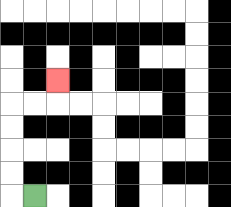{'start': '[1, 8]', 'end': '[2, 3]', 'path_directions': 'L,U,U,U,U,R,R,U', 'path_coordinates': '[[1, 8], [0, 8], [0, 7], [0, 6], [0, 5], [0, 4], [1, 4], [2, 4], [2, 3]]'}